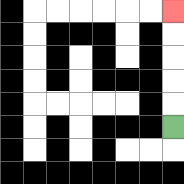{'start': '[7, 5]', 'end': '[7, 0]', 'path_directions': 'U,U,U,U,U', 'path_coordinates': '[[7, 5], [7, 4], [7, 3], [7, 2], [7, 1], [7, 0]]'}